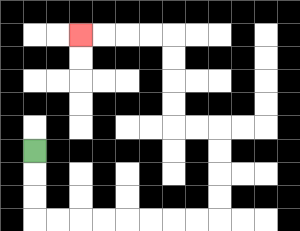{'start': '[1, 6]', 'end': '[3, 1]', 'path_directions': 'D,D,D,R,R,R,R,R,R,R,R,U,U,U,U,L,L,U,U,U,U,L,L,L,L', 'path_coordinates': '[[1, 6], [1, 7], [1, 8], [1, 9], [2, 9], [3, 9], [4, 9], [5, 9], [6, 9], [7, 9], [8, 9], [9, 9], [9, 8], [9, 7], [9, 6], [9, 5], [8, 5], [7, 5], [7, 4], [7, 3], [7, 2], [7, 1], [6, 1], [5, 1], [4, 1], [3, 1]]'}